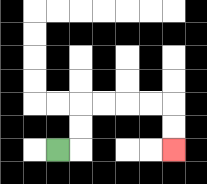{'start': '[2, 6]', 'end': '[7, 6]', 'path_directions': 'R,U,U,R,R,R,R,D,D', 'path_coordinates': '[[2, 6], [3, 6], [3, 5], [3, 4], [4, 4], [5, 4], [6, 4], [7, 4], [7, 5], [7, 6]]'}